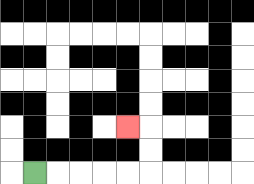{'start': '[1, 7]', 'end': '[5, 5]', 'path_directions': 'R,R,R,R,R,U,U,L', 'path_coordinates': '[[1, 7], [2, 7], [3, 7], [4, 7], [5, 7], [6, 7], [6, 6], [6, 5], [5, 5]]'}